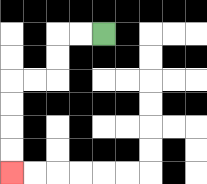{'start': '[4, 1]', 'end': '[0, 7]', 'path_directions': 'L,L,D,D,L,L,D,D,D,D', 'path_coordinates': '[[4, 1], [3, 1], [2, 1], [2, 2], [2, 3], [1, 3], [0, 3], [0, 4], [0, 5], [0, 6], [0, 7]]'}